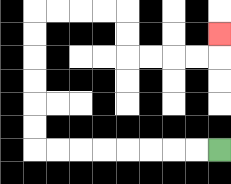{'start': '[9, 6]', 'end': '[9, 1]', 'path_directions': 'L,L,L,L,L,L,L,L,U,U,U,U,U,U,R,R,R,R,D,D,R,R,R,R,U', 'path_coordinates': '[[9, 6], [8, 6], [7, 6], [6, 6], [5, 6], [4, 6], [3, 6], [2, 6], [1, 6], [1, 5], [1, 4], [1, 3], [1, 2], [1, 1], [1, 0], [2, 0], [3, 0], [4, 0], [5, 0], [5, 1], [5, 2], [6, 2], [7, 2], [8, 2], [9, 2], [9, 1]]'}